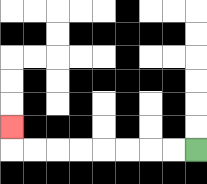{'start': '[8, 6]', 'end': '[0, 5]', 'path_directions': 'L,L,L,L,L,L,L,L,U', 'path_coordinates': '[[8, 6], [7, 6], [6, 6], [5, 6], [4, 6], [3, 6], [2, 6], [1, 6], [0, 6], [0, 5]]'}